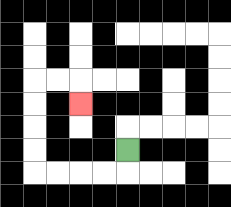{'start': '[5, 6]', 'end': '[3, 4]', 'path_directions': 'D,L,L,L,L,U,U,U,U,R,R,D', 'path_coordinates': '[[5, 6], [5, 7], [4, 7], [3, 7], [2, 7], [1, 7], [1, 6], [1, 5], [1, 4], [1, 3], [2, 3], [3, 3], [3, 4]]'}